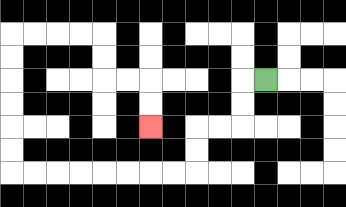{'start': '[11, 3]', 'end': '[6, 5]', 'path_directions': 'L,D,D,L,L,D,D,L,L,L,L,L,L,L,L,U,U,U,U,U,U,R,R,R,R,D,D,R,R,D,D', 'path_coordinates': '[[11, 3], [10, 3], [10, 4], [10, 5], [9, 5], [8, 5], [8, 6], [8, 7], [7, 7], [6, 7], [5, 7], [4, 7], [3, 7], [2, 7], [1, 7], [0, 7], [0, 6], [0, 5], [0, 4], [0, 3], [0, 2], [0, 1], [1, 1], [2, 1], [3, 1], [4, 1], [4, 2], [4, 3], [5, 3], [6, 3], [6, 4], [6, 5]]'}